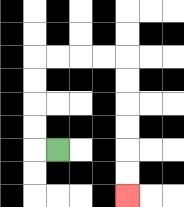{'start': '[2, 6]', 'end': '[5, 8]', 'path_directions': 'L,U,U,U,U,R,R,R,R,D,D,D,D,D,D', 'path_coordinates': '[[2, 6], [1, 6], [1, 5], [1, 4], [1, 3], [1, 2], [2, 2], [3, 2], [4, 2], [5, 2], [5, 3], [5, 4], [5, 5], [5, 6], [5, 7], [5, 8]]'}